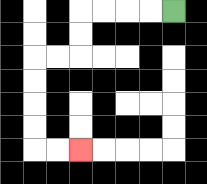{'start': '[7, 0]', 'end': '[3, 6]', 'path_directions': 'L,L,L,L,D,D,L,L,D,D,D,D,R,R', 'path_coordinates': '[[7, 0], [6, 0], [5, 0], [4, 0], [3, 0], [3, 1], [3, 2], [2, 2], [1, 2], [1, 3], [1, 4], [1, 5], [1, 6], [2, 6], [3, 6]]'}